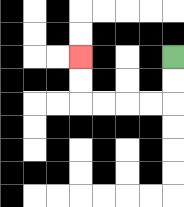{'start': '[7, 2]', 'end': '[3, 2]', 'path_directions': 'D,D,L,L,L,L,U,U', 'path_coordinates': '[[7, 2], [7, 3], [7, 4], [6, 4], [5, 4], [4, 4], [3, 4], [3, 3], [3, 2]]'}